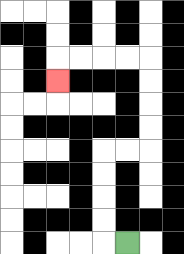{'start': '[5, 10]', 'end': '[2, 3]', 'path_directions': 'L,U,U,U,U,R,R,U,U,U,U,L,L,L,L,D', 'path_coordinates': '[[5, 10], [4, 10], [4, 9], [4, 8], [4, 7], [4, 6], [5, 6], [6, 6], [6, 5], [6, 4], [6, 3], [6, 2], [5, 2], [4, 2], [3, 2], [2, 2], [2, 3]]'}